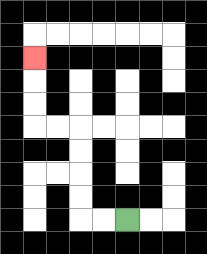{'start': '[5, 9]', 'end': '[1, 2]', 'path_directions': 'L,L,U,U,U,U,L,L,U,U,U', 'path_coordinates': '[[5, 9], [4, 9], [3, 9], [3, 8], [3, 7], [3, 6], [3, 5], [2, 5], [1, 5], [1, 4], [1, 3], [1, 2]]'}